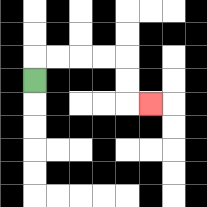{'start': '[1, 3]', 'end': '[6, 4]', 'path_directions': 'U,R,R,R,R,D,D,R', 'path_coordinates': '[[1, 3], [1, 2], [2, 2], [3, 2], [4, 2], [5, 2], [5, 3], [5, 4], [6, 4]]'}